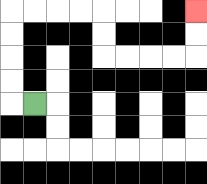{'start': '[1, 4]', 'end': '[8, 0]', 'path_directions': 'L,U,U,U,U,R,R,R,R,D,D,R,R,R,R,U,U', 'path_coordinates': '[[1, 4], [0, 4], [0, 3], [0, 2], [0, 1], [0, 0], [1, 0], [2, 0], [3, 0], [4, 0], [4, 1], [4, 2], [5, 2], [6, 2], [7, 2], [8, 2], [8, 1], [8, 0]]'}